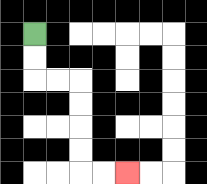{'start': '[1, 1]', 'end': '[5, 7]', 'path_directions': 'D,D,R,R,D,D,D,D,R,R', 'path_coordinates': '[[1, 1], [1, 2], [1, 3], [2, 3], [3, 3], [3, 4], [3, 5], [3, 6], [3, 7], [4, 7], [5, 7]]'}